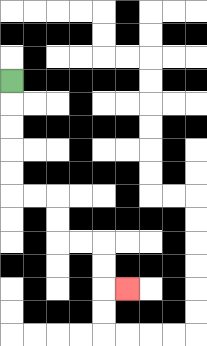{'start': '[0, 3]', 'end': '[5, 12]', 'path_directions': 'D,D,D,D,D,R,R,D,D,R,R,D,D,R', 'path_coordinates': '[[0, 3], [0, 4], [0, 5], [0, 6], [0, 7], [0, 8], [1, 8], [2, 8], [2, 9], [2, 10], [3, 10], [4, 10], [4, 11], [4, 12], [5, 12]]'}